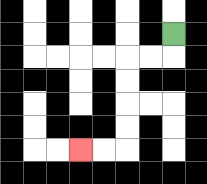{'start': '[7, 1]', 'end': '[3, 6]', 'path_directions': 'D,L,L,D,D,D,D,L,L', 'path_coordinates': '[[7, 1], [7, 2], [6, 2], [5, 2], [5, 3], [5, 4], [5, 5], [5, 6], [4, 6], [3, 6]]'}